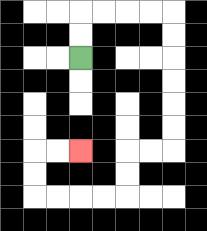{'start': '[3, 2]', 'end': '[3, 6]', 'path_directions': 'U,U,R,R,R,R,D,D,D,D,D,D,L,L,D,D,L,L,L,L,U,U,R,R', 'path_coordinates': '[[3, 2], [3, 1], [3, 0], [4, 0], [5, 0], [6, 0], [7, 0], [7, 1], [7, 2], [7, 3], [7, 4], [7, 5], [7, 6], [6, 6], [5, 6], [5, 7], [5, 8], [4, 8], [3, 8], [2, 8], [1, 8], [1, 7], [1, 6], [2, 6], [3, 6]]'}